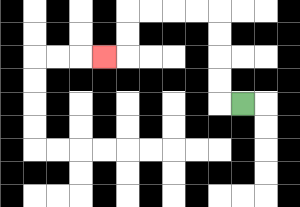{'start': '[10, 4]', 'end': '[4, 2]', 'path_directions': 'L,U,U,U,U,L,L,L,L,D,D,L', 'path_coordinates': '[[10, 4], [9, 4], [9, 3], [9, 2], [9, 1], [9, 0], [8, 0], [7, 0], [6, 0], [5, 0], [5, 1], [5, 2], [4, 2]]'}